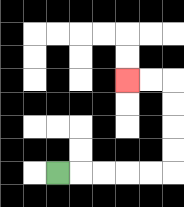{'start': '[2, 7]', 'end': '[5, 3]', 'path_directions': 'R,R,R,R,R,U,U,U,U,L,L', 'path_coordinates': '[[2, 7], [3, 7], [4, 7], [5, 7], [6, 7], [7, 7], [7, 6], [7, 5], [7, 4], [7, 3], [6, 3], [5, 3]]'}